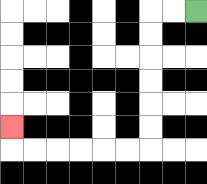{'start': '[8, 0]', 'end': '[0, 5]', 'path_directions': 'L,L,D,D,D,D,D,D,L,L,L,L,L,L,U', 'path_coordinates': '[[8, 0], [7, 0], [6, 0], [6, 1], [6, 2], [6, 3], [6, 4], [6, 5], [6, 6], [5, 6], [4, 6], [3, 6], [2, 6], [1, 6], [0, 6], [0, 5]]'}